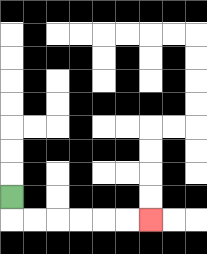{'start': '[0, 8]', 'end': '[6, 9]', 'path_directions': 'D,R,R,R,R,R,R', 'path_coordinates': '[[0, 8], [0, 9], [1, 9], [2, 9], [3, 9], [4, 9], [5, 9], [6, 9]]'}